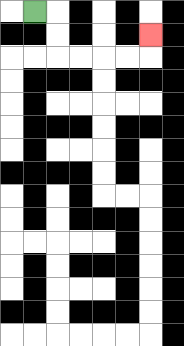{'start': '[1, 0]', 'end': '[6, 1]', 'path_directions': 'R,D,D,R,R,R,R,U', 'path_coordinates': '[[1, 0], [2, 0], [2, 1], [2, 2], [3, 2], [4, 2], [5, 2], [6, 2], [6, 1]]'}